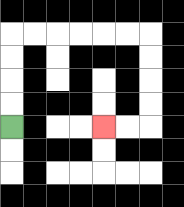{'start': '[0, 5]', 'end': '[4, 5]', 'path_directions': 'U,U,U,U,R,R,R,R,R,R,D,D,D,D,L,L', 'path_coordinates': '[[0, 5], [0, 4], [0, 3], [0, 2], [0, 1], [1, 1], [2, 1], [3, 1], [4, 1], [5, 1], [6, 1], [6, 2], [6, 3], [6, 4], [6, 5], [5, 5], [4, 5]]'}